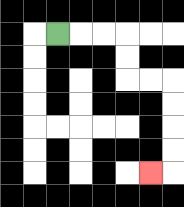{'start': '[2, 1]', 'end': '[6, 7]', 'path_directions': 'R,R,R,D,D,R,R,D,D,D,D,L', 'path_coordinates': '[[2, 1], [3, 1], [4, 1], [5, 1], [5, 2], [5, 3], [6, 3], [7, 3], [7, 4], [7, 5], [7, 6], [7, 7], [6, 7]]'}